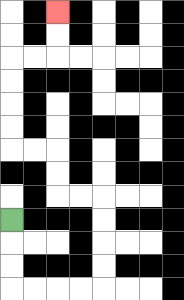{'start': '[0, 9]', 'end': '[2, 0]', 'path_directions': 'D,D,D,R,R,R,R,U,U,U,U,L,L,U,U,L,L,U,U,U,U,R,R,U,U', 'path_coordinates': '[[0, 9], [0, 10], [0, 11], [0, 12], [1, 12], [2, 12], [3, 12], [4, 12], [4, 11], [4, 10], [4, 9], [4, 8], [3, 8], [2, 8], [2, 7], [2, 6], [1, 6], [0, 6], [0, 5], [0, 4], [0, 3], [0, 2], [1, 2], [2, 2], [2, 1], [2, 0]]'}